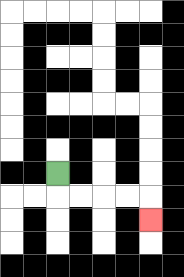{'start': '[2, 7]', 'end': '[6, 9]', 'path_directions': 'D,R,R,R,R,D', 'path_coordinates': '[[2, 7], [2, 8], [3, 8], [4, 8], [5, 8], [6, 8], [6, 9]]'}